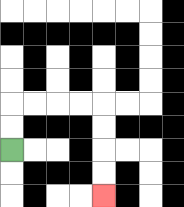{'start': '[0, 6]', 'end': '[4, 8]', 'path_directions': 'U,U,R,R,R,R,D,D,D,D', 'path_coordinates': '[[0, 6], [0, 5], [0, 4], [1, 4], [2, 4], [3, 4], [4, 4], [4, 5], [4, 6], [4, 7], [4, 8]]'}